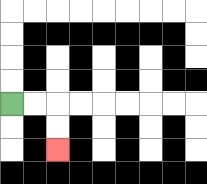{'start': '[0, 4]', 'end': '[2, 6]', 'path_directions': 'R,R,D,D', 'path_coordinates': '[[0, 4], [1, 4], [2, 4], [2, 5], [2, 6]]'}